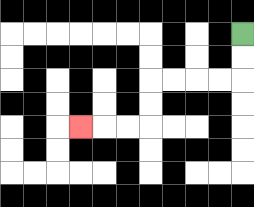{'start': '[10, 1]', 'end': '[3, 5]', 'path_directions': 'D,D,L,L,L,L,D,D,L,L,L', 'path_coordinates': '[[10, 1], [10, 2], [10, 3], [9, 3], [8, 3], [7, 3], [6, 3], [6, 4], [6, 5], [5, 5], [4, 5], [3, 5]]'}